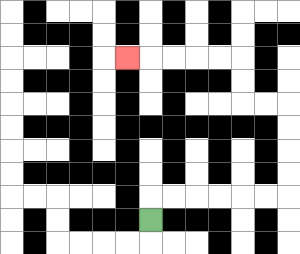{'start': '[6, 9]', 'end': '[5, 2]', 'path_directions': 'U,R,R,R,R,R,R,U,U,U,U,L,L,U,U,L,L,L,L,L', 'path_coordinates': '[[6, 9], [6, 8], [7, 8], [8, 8], [9, 8], [10, 8], [11, 8], [12, 8], [12, 7], [12, 6], [12, 5], [12, 4], [11, 4], [10, 4], [10, 3], [10, 2], [9, 2], [8, 2], [7, 2], [6, 2], [5, 2]]'}